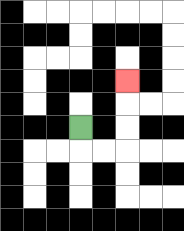{'start': '[3, 5]', 'end': '[5, 3]', 'path_directions': 'D,R,R,U,U,U', 'path_coordinates': '[[3, 5], [3, 6], [4, 6], [5, 6], [5, 5], [5, 4], [5, 3]]'}